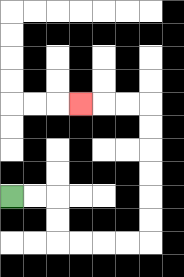{'start': '[0, 8]', 'end': '[3, 4]', 'path_directions': 'R,R,D,D,R,R,R,R,U,U,U,U,U,U,L,L,L', 'path_coordinates': '[[0, 8], [1, 8], [2, 8], [2, 9], [2, 10], [3, 10], [4, 10], [5, 10], [6, 10], [6, 9], [6, 8], [6, 7], [6, 6], [6, 5], [6, 4], [5, 4], [4, 4], [3, 4]]'}